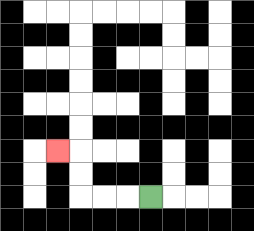{'start': '[6, 8]', 'end': '[2, 6]', 'path_directions': 'L,L,L,U,U,L', 'path_coordinates': '[[6, 8], [5, 8], [4, 8], [3, 8], [3, 7], [3, 6], [2, 6]]'}